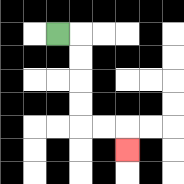{'start': '[2, 1]', 'end': '[5, 6]', 'path_directions': 'R,D,D,D,D,R,R,D', 'path_coordinates': '[[2, 1], [3, 1], [3, 2], [3, 3], [3, 4], [3, 5], [4, 5], [5, 5], [5, 6]]'}